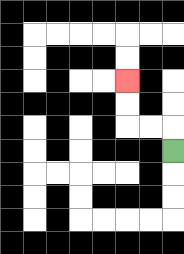{'start': '[7, 6]', 'end': '[5, 3]', 'path_directions': 'U,L,L,U,U', 'path_coordinates': '[[7, 6], [7, 5], [6, 5], [5, 5], [5, 4], [5, 3]]'}